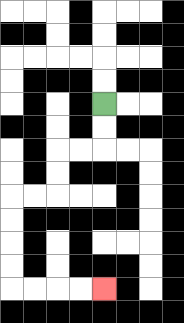{'start': '[4, 4]', 'end': '[4, 12]', 'path_directions': 'D,D,L,L,D,D,L,L,D,D,D,D,R,R,R,R', 'path_coordinates': '[[4, 4], [4, 5], [4, 6], [3, 6], [2, 6], [2, 7], [2, 8], [1, 8], [0, 8], [0, 9], [0, 10], [0, 11], [0, 12], [1, 12], [2, 12], [3, 12], [4, 12]]'}